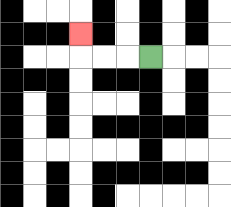{'start': '[6, 2]', 'end': '[3, 1]', 'path_directions': 'L,L,L,U', 'path_coordinates': '[[6, 2], [5, 2], [4, 2], [3, 2], [3, 1]]'}